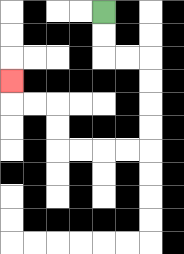{'start': '[4, 0]', 'end': '[0, 3]', 'path_directions': 'D,D,R,R,D,D,D,D,L,L,L,L,U,U,L,L,U', 'path_coordinates': '[[4, 0], [4, 1], [4, 2], [5, 2], [6, 2], [6, 3], [6, 4], [6, 5], [6, 6], [5, 6], [4, 6], [3, 6], [2, 6], [2, 5], [2, 4], [1, 4], [0, 4], [0, 3]]'}